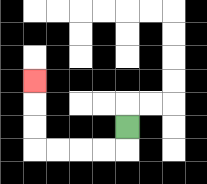{'start': '[5, 5]', 'end': '[1, 3]', 'path_directions': 'D,L,L,L,L,U,U,U', 'path_coordinates': '[[5, 5], [5, 6], [4, 6], [3, 6], [2, 6], [1, 6], [1, 5], [1, 4], [1, 3]]'}